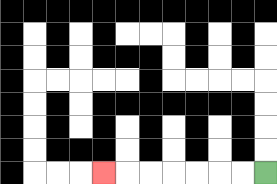{'start': '[11, 7]', 'end': '[4, 7]', 'path_directions': 'L,L,L,L,L,L,L', 'path_coordinates': '[[11, 7], [10, 7], [9, 7], [8, 7], [7, 7], [6, 7], [5, 7], [4, 7]]'}